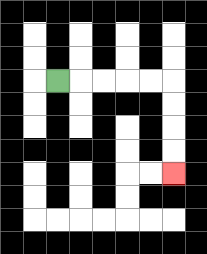{'start': '[2, 3]', 'end': '[7, 7]', 'path_directions': 'R,R,R,R,R,D,D,D,D', 'path_coordinates': '[[2, 3], [3, 3], [4, 3], [5, 3], [6, 3], [7, 3], [7, 4], [7, 5], [7, 6], [7, 7]]'}